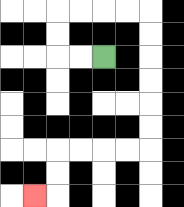{'start': '[4, 2]', 'end': '[1, 8]', 'path_directions': 'L,L,U,U,R,R,R,R,D,D,D,D,D,D,L,L,L,L,D,D,L', 'path_coordinates': '[[4, 2], [3, 2], [2, 2], [2, 1], [2, 0], [3, 0], [4, 0], [5, 0], [6, 0], [6, 1], [6, 2], [6, 3], [6, 4], [6, 5], [6, 6], [5, 6], [4, 6], [3, 6], [2, 6], [2, 7], [2, 8], [1, 8]]'}